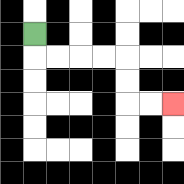{'start': '[1, 1]', 'end': '[7, 4]', 'path_directions': 'D,R,R,R,R,D,D,R,R', 'path_coordinates': '[[1, 1], [1, 2], [2, 2], [3, 2], [4, 2], [5, 2], [5, 3], [5, 4], [6, 4], [7, 4]]'}